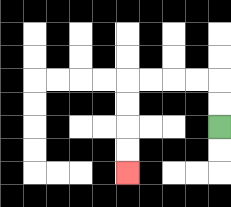{'start': '[9, 5]', 'end': '[5, 7]', 'path_directions': 'U,U,L,L,L,L,D,D,D,D', 'path_coordinates': '[[9, 5], [9, 4], [9, 3], [8, 3], [7, 3], [6, 3], [5, 3], [5, 4], [5, 5], [5, 6], [5, 7]]'}